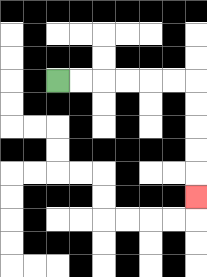{'start': '[2, 3]', 'end': '[8, 8]', 'path_directions': 'R,R,R,R,R,R,D,D,D,D,D', 'path_coordinates': '[[2, 3], [3, 3], [4, 3], [5, 3], [6, 3], [7, 3], [8, 3], [8, 4], [8, 5], [8, 6], [8, 7], [8, 8]]'}